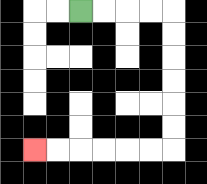{'start': '[3, 0]', 'end': '[1, 6]', 'path_directions': 'R,R,R,R,D,D,D,D,D,D,L,L,L,L,L,L', 'path_coordinates': '[[3, 0], [4, 0], [5, 0], [6, 0], [7, 0], [7, 1], [7, 2], [7, 3], [7, 4], [7, 5], [7, 6], [6, 6], [5, 6], [4, 6], [3, 6], [2, 6], [1, 6]]'}